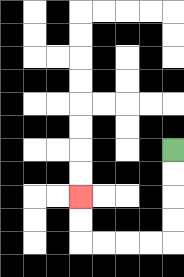{'start': '[7, 6]', 'end': '[3, 8]', 'path_directions': 'D,D,D,D,L,L,L,L,U,U', 'path_coordinates': '[[7, 6], [7, 7], [7, 8], [7, 9], [7, 10], [6, 10], [5, 10], [4, 10], [3, 10], [3, 9], [3, 8]]'}